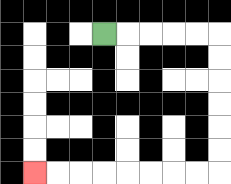{'start': '[4, 1]', 'end': '[1, 7]', 'path_directions': 'R,R,R,R,R,D,D,D,D,D,D,L,L,L,L,L,L,L,L', 'path_coordinates': '[[4, 1], [5, 1], [6, 1], [7, 1], [8, 1], [9, 1], [9, 2], [9, 3], [9, 4], [9, 5], [9, 6], [9, 7], [8, 7], [7, 7], [6, 7], [5, 7], [4, 7], [3, 7], [2, 7], [1, 7]]'}